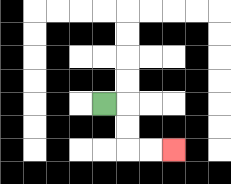{'start': '[4, 4]', 'end': '[7, 6]', 'path_directions': 'R,D,D,R,R', 'path_coordinates': '[[4, 4], [5, 4], [5, 5], [5, 6], [6, 6], [7, 6]]'}